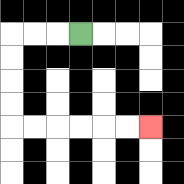{'start': '[3, 1]', 'end': '[6, 5]', 'path_directions': 'L,L,L,D,D,D,D,R,R,R,R,R,R', 'path_coordinates': '[[3, 1], [2, 1], [1, 1], [0, 1], [0, 2], [0, 3], [0, 4], [0, 5], [1, 5], [2, 5], [3, 5], [4, 5], [5, 5], [6, 5]]'}